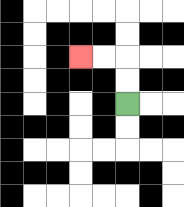{'start': '[5, 4]', 'end': '[3, 2]', 'path_directions': 'U,U,L,L', 'path_coordinates': '[[5, 4], [5, 3], [5, 2], [4, 2], [3, 2]]'}